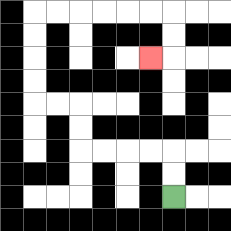{'start': '[7, 8]', 'end': '[6, 2]', 'path_directions': 'U,U,L,L,L,L,U,U,L,L,U,U,U,U,R,R,R,R,R,R,D,D,L', 'path_coordinates': '[[7, 8], [7, 7], [7, 6], [6, 6], [5, 6], [4, 6], [3, 6], [3, 5], [3, 4], [2, 4], [1, 4], [1, 3], [1, 2], [1, 1], [1, 0], [2, 0], [3, 0], [4, 0], [5, 0], [6, 0], [7, 0], [7, 1], [7, 2], [6, 2]]'}